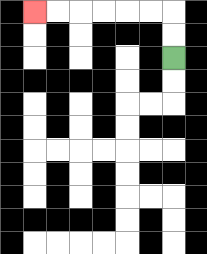{'start': '[7, 2]', 'end': '[1, 0]', 'path_directions': 'U,U,L,L,L,L,L,L', 'path_coordinates': '[[7, 2], [7, 1], [7, 0], [6, 0], [5, 0], [4, 0], [3, 0], [2, 0], [1, 0]]'}